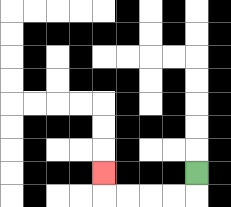{'start': '[8, 7]', 'end': '[4, 7]', 'path_directions': 'D,L,L,L,L,U', 'path_coordinates': '[[8, 7], [8, 8], [7, 8], [6, 8], [5, 8], [4, 8], [4, 7]]'}